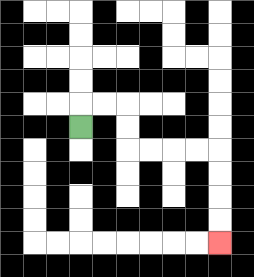{'start': '[3, 5]', 'end': '[9, 10]', 'path_directions': 'U,R,R,D,D,R,R,R,R,D,D,D,D', 'path_coordinates': '[[3, 5], [3, 4], [4, 4], [5, 4], [5, 5], [5, 6], [6, 6], [7, 6], [8, 6], [9, 6], [9, 7], [9, 8], [9, 9], [9, 10]]'}